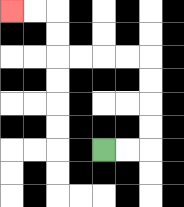{'start': '[4, 6]', 'end': '[0, 0]', 'path_directions': 'R,R,U,U,U,U,L,L,L,L,U,U,L,L', 'path_coordinates': '[[4, 6], [5, 6], [6, 6], [6, 5], [6, 4], [6, 3], [6, 2], [5, 2], [4, 2], [3, 2], [2, 2], [2, 1], [2, 0], [1, 0], [0, 0]]'}